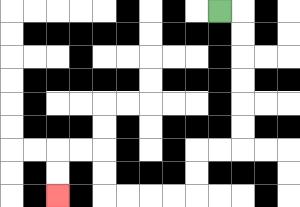{'start': '[9, 0]', 'end': '[2, 8]', 'path_directions': 'R,D,D,D,D,D,D,L,L,D,D,L,L,L,L,U,U,L,L,D,D', 'path_coordinates': '[[9, 0], [10, 0], [10, 1], [10, 2], [10, 3], [10, 4], [10, 5], [10, 6], [9, 6], [8, 6], [8, 7], [8, 8], [7, 8], [6, 8], [5, 8], [4, 8], [4, 7], [4, 6], [3, 6], [2, 6], [2, 7], [2, 8]]'}